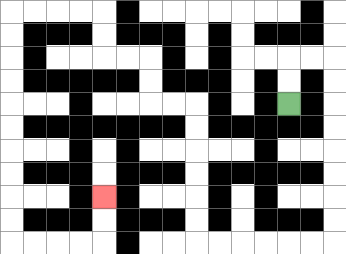{'start': '[12, 4]', 'end': '[4, 8]', 'path_directions': 'U,U,R,R,D,D,D,D,D,D,D,D,L,L,L,L,L,L,U,U,U,U,U,U,L,L,U,U,L,L,U,U,L,L,L,L,D,D,D,D,D,D,D,D,D,D,R,R,R,R,U,U', 'path_coordinates': '[[12, 4], [12, 3], [12, 2], [13, 2], [14, 2], [14, 3], [14, 4], [14, 5], [14, 6], [14, 7], [14, 8], [14, 9], [14, 10], [13, 10], [12, 10], [11, 10], [10, 10], [9, 10], [8, 10], [8, 9], [8, 8], [8, 7], [8, 6], [8, 5], [8, 4], [7, 4], [6, 4], [6, 3], [6, 2], [5, 2], [4, 2], [4, 1], [4, 0], [3, 0], [2, 0], [1, 0], [0, 0], [0, 1], [0, 2], [0, 3], [0, 4], [0, 5], [0, 6], [0, 7], [0, 8], [0, 9], [0, 10], [1, 10], [2, 10], [3, 10], [4, 10], [4, 9], [4, 8]]'}